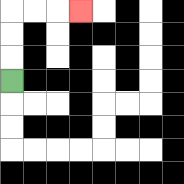{'start': '[0, 3]', 'end': '[3, 0]', 'path_directions': 'U,U,U,R,R,R', 'path_coordinates': '[[0, 3], [0, 2], [0, 1], [0, 0], [1, 0], [2, 0], [3, 0]]'}